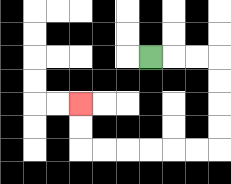{'start': '[6, 2]', 'end': '[3, 4]', 'path_directions': 'R,R,R,D,D,D,D,L,L,L,L,L,L,U,U', 'path_coordinates': '[[6, 2], [7, 2], [8, 2], [9, 2], [9, 3], [9, 4], [9, 5], [9, 6], [8, 6], [7, 6], [6, 6], [5, 6], [4, 6], [3, 6], [3, 5], [3, 4]]'}